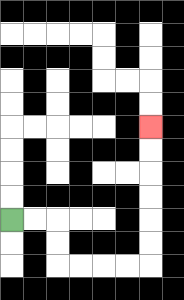{'start': '[0, 9]', 'end': '[6, 5]', 'path_directions': 'R,R,D,D,R,R,R,R,U,U,U,U,U,U', 'path_coordinates': '[[0, 9], [1, 9], [2, 9], [2, 10], [2, 11], [3, 11], [4, 11], [5, 11], [6, 11], [6, 10], [6, 9], [6, 8], [6, 7], [6, 6], [6, 5]]'}